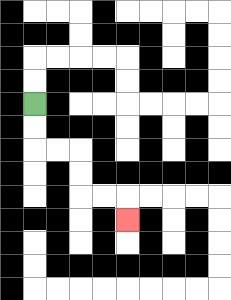{'start': '[1, 4]', 'end': '[5, 9]', 'path_directions': 'D,D,R,R,D,D,R,R,D', 'path_coordinates': '[[1, 4], [1, 5], [1, 6], [2, 6], [3, 6], [3, 7], [3, 8], [4, 8], [5, 8], [5, 9]]'}